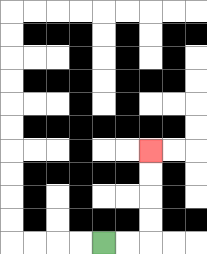{'start': '[4, 10]', 'end': '[6, 6]', 'path_directions': 'R,R,U,U,U,U', 'path_coordinates': '[[4, 10], [5, 10], [6, 10], [6, 9], [6, 8], [6, 7], [6, 6]]'}